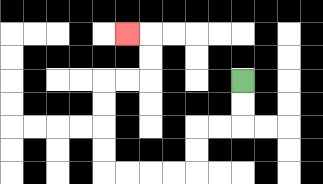{'start': '[10, 3]', 'end': '[5, 1]', 'path_directions': 'D,D,L,L,D,D,L,L,L,L,U,U,U,U,R,R,U,U,L', 'path_coordinates': '[[10, 3], [10, 4], [10, 5], [9, 5], [8, 5], [8, 6], [8, 7], [7, 7], [6, 7], [5, 7], [4, 7], [4, 6], [4, 5], [4, 4], [4, 3], [5, 3], [6, 3], [6, 2], [6, 1], [5, 1]]'}